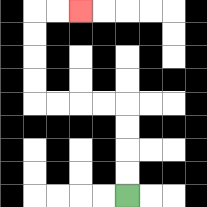{'start': '[5, 8]', 'end': '[3, 0]', 'path_directions': 'U,U,U,U,L,L,L,L,U,U,U,U,R,R', 'path_coordinates': '[[5, 8], [5, 7], [5, 6], [5, 5], [5, 4], [4, 4], [3, 4], [2, 4], [1, 4], [1, 3], [1, 2], [1, 1], [1, 0], [2, 0], [3, 0]]'}